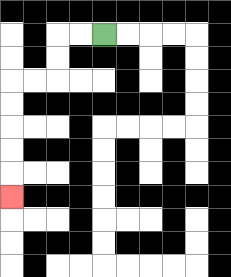{'start': '[4, 1]', 'end': '[0, 8]', 'path_directions': 'L,L,D,D,L,L,D,D,D,D,D', 'path_coordinates': '[[4, 1], [3, 1], [2, 1], [2, 2], [2, 3], [1, 3], [0, 3], [0, 4], [0, 5], [0, 6], [0, 7], [0, 8]]'}